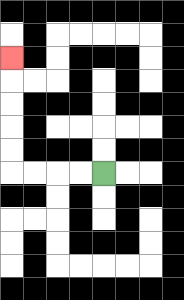{'start': '[4, 7]', 'end': '[0, 2]', 'path_directions': 'L,L,L,L,U,U,U,U,U', 'path_coordinates': '[[4, 7], [3, 7], [2, 7], [1, 7], [0, 7], [0, 6], [0, 5], [0, 4], [0, 3], [0, 2]]'}